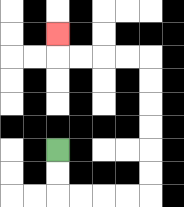{'start': '[2, 6]', 'end': '[2, 1]', 'path_directions': 'D,D,R,R,R,R,U,U,U,U,U,U,L,L,L,L,U', 'path_coordinates': '[[2, 6], [2, 7], [2, 8], [3, 8], [4, 8], [5, 8], [6, 8], [6, 7], [6, 6], [6, 5], [6, 4], [6, 3], [6, 2], [5, 2], [4, 2], [3, 2], [2, 2], [2, 1]]'}